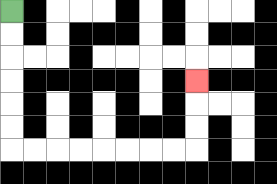{'start': '[0, 0]', 'end': '[8, 3]', 'path_directions': 'D,D,D,D,D,D,R,R,R,R,R,R,R,R,U,U,U', 'path_coordinates': '[[0, 0], [0, 1], [0, 2], [0, 3], [0, 4], [0, 5], [0, 6], [1, 6], [2, 6], [3, 6], [4, 6], [5, 6], [6, 6], [7, 6], [8, 6], [8, 5], [8, 4], [8, 3]]'}